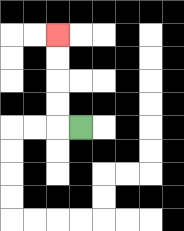{'start': '[3, 5]', 'end': '[2, 1]', 'path_directions': 'L,U,U,U,U', 'path_coordinates': '[[3, 5], [2, 5], [2, 4], [2, 3], [2, 2], [2, 1]]'}